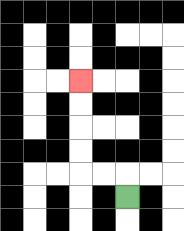{'start': '[5, 8]', 'end': '[3, 3]', 'path_directions': 'U,L,L,U,U,U,U', 'path_coordinates': '[[5, 8], [5, 7], [4, 7], [3, 7], [3, 6], [3, 5], [3, 4], [3, 3]]'}